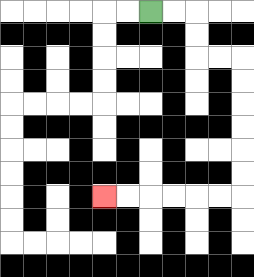{'start': '[6, 0]', 'end': '[4, 8]', 'path_directions': 'R,R,D,D,R,R,D,D,D,D,D,D,L,L,L,L,L,L', 'path_coordinates': '[[6, 0], [7, 0], [8, 0], [8, 1], [8, 2], [9, 2], [10, 2], [10, 3], [10, 4], [10, 5], [10, 6], [10, 7], [10, 8], [9, 8], [8, 8], [7, 8], [6, 8], [5, 8], [4, 8]]'}